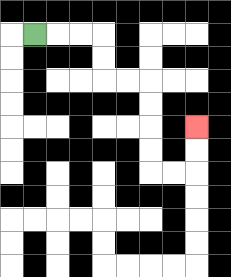{'start': '[1, 1]', 'end': '[8, 5]', 'path_directions': 'R,R,R,D,D,R,R,D,D,D,D,R,R,U,U', 'path_coordinates': '[[1, 1], [2, 1], [3, 1], [4, 1], [4, 2], [4, 3], [5, 3], [6, 3], [6, 4], [6, 5], [6, 6], [6, 7], [7, 7], [8, 7], [8, 6], [8, 5]]'}